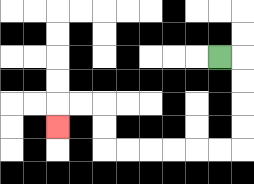{'start': '[9, 2]', 'end': '[2, 5]', 'path_directions': 'R,D,D,D,D,L,L,L,L,L,L,U,U,L,L,D', 'path_coordinates': '[[9, 2], [10, 2], [10, 3], [10, 4], [10, 5], [10, 6], [9, 6], [8, 6], [7, 6], [6, 6], [5, 6], [4, 6], [4, 5], [4, 4], [3, 4], [2, 4], [2, 5]]'}